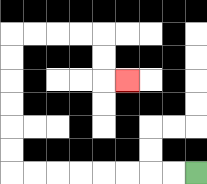{'start': '[8, 7]', 'end': '[5, 3]', 'path_directions': 'L,L,L,L,L,L,L,L,U,U,U,U,U,U,R,R,R,R,D,D,R', 'path_coordinates': '[[8, 7], [7, 7], [6, 7], [5, 7], [4, 7], [3, 7], [2, 7], [1, 7], [0, 7], [0, 6], [0, 5], [0, 4], [0, 3], [0, 2], [0, 1], [1, 1], [2, 1], [3, 1], [4, 1], [4, 2], [4, 3], [5, 3]]'}